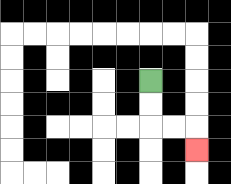{'start': '[6, 3]', 'end': '[8, 6]', 'path_directions': 'D,D,R,R,D', 'path_coordinates': '[[6, 3], [6, 4], [6, 5], [7, 5], [8, 5], [8, 6]]'}